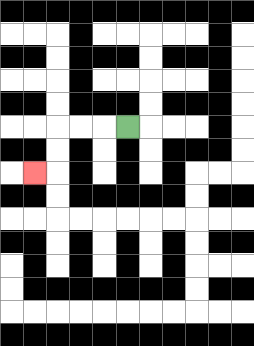{'start': '[5, 5]', 'end': '[1, 7]', 'path_directions': 'L,L,L,D,D,L', 'path_coordinates': '[[5, 5], [4, 5], [3, 5], [2, 5], [2, 6], [2, 7], [1, 7]]'}